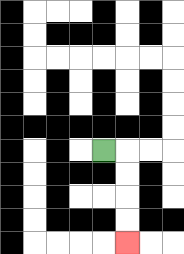{'start': '[4, 6]', 'end': '[5, 10]', 'path_directions': 'R,D,D,D,D', 'path_coordinates': '[[4, 6], [5, 6], [5, 7], [5, 8], [5, 9], [5, 10]]'}